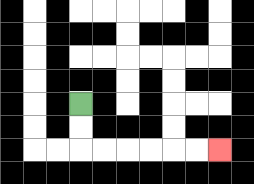{'start': '[3, 4]', 'end': '[9, 6]', 'path_directions': 'D,D,R,R,R,R,R,R', 'path_coordinates': '[[3, 4], [3, 5], [3, 6], [4, 6], [5, 6], [6, 6], [7, 6], [8, 6], [9, 6]]'}